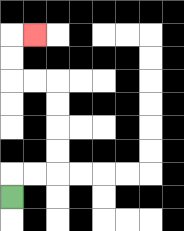{'start': '[0, 8]', 'end': '[1, 1]', 'path_directions': 'U,R,R,U,U,U,U,L,L,U,U,R', 'path_coordinates': '[[0, 8], [0, 7], [1, 7], [2, 7], [2, 6], [2, 5], [2, 4], [2, 3], [1, 3], [0, 3], [0, 2], [0, 1], [1, 1]]'}